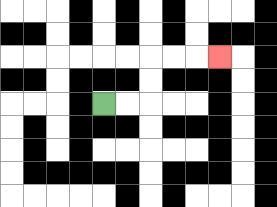{'start': '[4, 4]', 'end': '[9, 2]', 'path_directions': 'R,R,U,U,R,R,R', 'path_coordinates': '[[4, 4], [5, 4], [6, 4], [6, 3], [6, 2], [7, 2], [8, 2], [9, 2]]'}